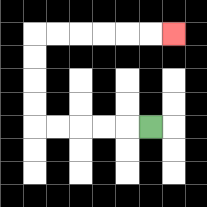{'start': '[6, 5]', 'end': '[7, 1]', 'path_directions': 'L,L,L,L,L,U,U,U,U,R,R,R,R,R,R', 'path_coordinates': '[[6, 5], [5, 5], [4, 5], [3, 5], [2, 5], [1, 5], [1, 4], [1, 3], [1, 2], [1, 1], [2, 1], [3, 1], [4, 1], [5, 1], [6, 1], [7, 1]]'}